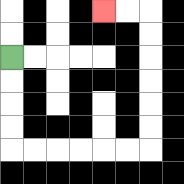{'start': '[0, 2]', 'end': '[4, 0]', 'path_directions': 'D,D,D,D,R,R,R,R,R,R,U,U,U,U,U,U,L,L', 'path_coordinates': '[[0, 2], [0, 3], [0, 4], [0, 5], [0, 6], [1, 6], [2, 6], [3, 6], [4, 6], [5, 6], [6, 6], [6, 5], [6, 4], [6, 3], [6, 2], [6, 1], [6, 0], [5, 0], [4, 0]]'}